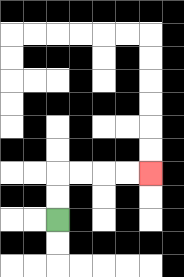{'start': '[2, 9]', 'end': '[6, 7]', 'path_directions': 'U,U,R,R,R,R', 'path_coordinates': '[[2, 9], [2, 8], [2, 7], [3, 7], [4, 7], [5, 7], [6, 7]]'}